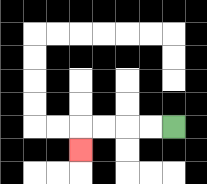{'start': '[7, 5]', 'end': '[3, 6]', 'path_directions': 'L,L,L,L,D', 'path_coordinates': '[[7, 5], [6, 5], [5, 5], [4, 5], [3, 5], [3, 6]]'}